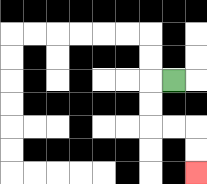{'start': '[7, 3]', 'end': '[8, 7]', 'path_directions': 'L,D,D,R,R,D,D', 'path_coordinates': '[[7, 3], [6, 3], [6, 4], [6, 5], [7, 5], [8, 5], [8, 6], [8, 7]]'}